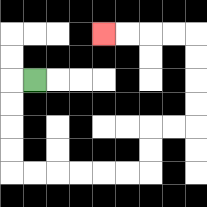{'start': '[1, 3]', 'end': '[4, 1]', 'path_directions': 'L,D,D,D,D,R,R,R,R,R,R,U,U,R,R,U,U,U,U,L,L,L,L', 'path_coordinates': '[[1, 3], [0, 3], [0, 4], [0, 5], [0, 6], [0, 7], [1, 7], [2, 7], [3, 7], [4, 7], [5, 7], [6, 7], [6, 6], [6, 5], [7, 5], [8, 5], [8, 4], [8, 3], [8, 2], [8, 1], [7, 1], [6, 1], [5, 1], [4, 1]]'}